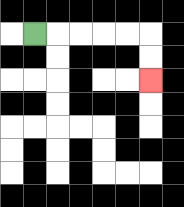{'start': '[1, 1]', 'end': '[6, 3]', 'path_directions': 'R,R,R,R,R,D,D', 'path_coordinates': '[[1, 1], [2, 1], [3, 1], [4, 1], [5, 1], [6, 1], [6, 2], [6, 3]]'}